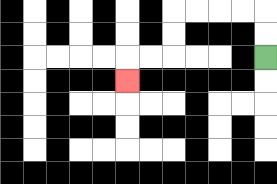{'start': '[11, 2]', 'end': '[5, 3]', 'path_directions': 'U,U,L,L,L,L,D,D,L,L,D', 'path_coordinates': '[[11, 2], [11, 1], [11, 0], [10, 0], [9, 0], [8, 0], [7, 0], [7, 1], [7, 2], [6, 2], [5, 2], [5, 3]]'}